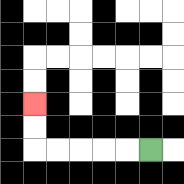{'start': '[6, 6]', 'end': '[1, 4]', 'path_directions': 'L,L,L,L,L,U,U', 'path_coordinates': '[[6, 6], [5, 6], [4, 6], [3, 6], [2, 6], [1, 6], [1, 5], [1, 4]]'}